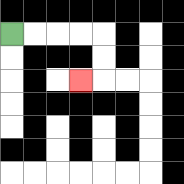{'start': '[0, 1]', 'end': '[3, 3]', 'path_directions': 'R,R,R,R,D,D,L', 'path_coordinates': '[[0, 1], [1, 1], [2, 1], [3, 1], [4, 1], [4, 2], [4, 3], [3, 3]]'}